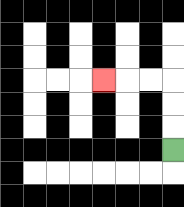{'start': '[7, 6]', 'end': '[4, 3]', 'path_directions': 'U,U,U,L,L,L', 'path_coordinates': '[[7, 6], [7, 5], [7, 4], [7, 3], [6, 3], [5, 3], [4, 3]]'}